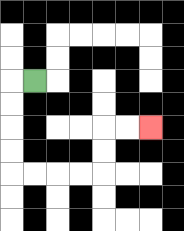{'start': '[1, 3]', 'end': '[6, 5]', 'path_directions': 'L,D,D,D,D,R,R,R,R,U,U,R,R', 'path_coordinates': '[[1, 3], [0, 3], [0, 4], [0, 5], [0, 6], [0, 7], [1, 7], [2, 7], [3, 7], [4, 7], [4, 6], [4, 5], [5, 5], [6, 5]]'}